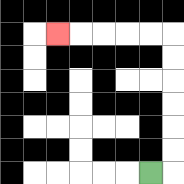{'start': '[6, 7]', 'end': '[2, 1]', 'path_directions': 'R,U,U,U,U,U,U,L,L,L,L,L', 'path_coordinates': '[[6, 7], [7, 7], [7, 6], [7, 5], [7, 4], [7, 3], [7, 2], [7, 1], [6, 1], [5, 1], [4, 1], [3, 1], [2, 1]]'}